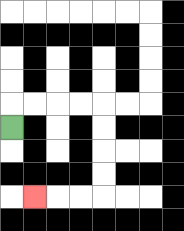{'start': '[0, 5]', 'end': '[1, 8]', 'path_directions': 'U,R,R,R,R,D,D,D,D,L,L,L', 'path_coordinates': '[[0, 5], [0, 4], [1, 4], [2, 4], [3, 4], [4, 4], [4, 5], [4, 6], [4, 7], [4, 8], [3, 8], [2, 8], [1, 8]]'}